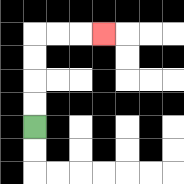{'start': '[1, 5]', 'end': '[4, 1]', 'path_directions': 'U,U,U,U,R,R,R', 'path_coordinates': '[[1, 5], [1, 4], [1, 3], [1, 2], [1, 1], [2, 1], [3, 1], [4, 1]]'}